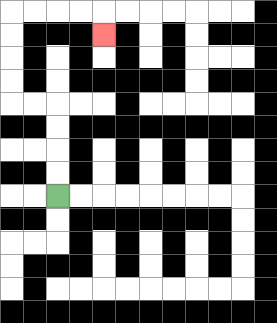{'start': '[2, 8]', 'end': '[4, 1]', 'path_directions': 'U,U,U,U,L,L,U,U,U,U,R,R,R,R,D', 'path_coordinates': '[[2, 8], [2, 7], [2, 6], [2, 5], [2, 4], [1, 4], [0, 4], [0, 3], [0, 2], [0, 1], [0, 0], [1, 0], [2, 0], [3, 0], [4, 0], [4, 1]]'}